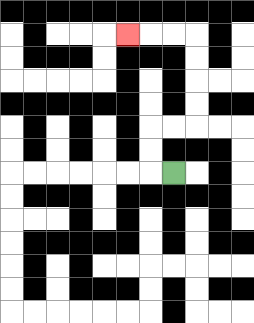{'start': '[7, 7]', 'end': '[5, 1]', 'path_directions': 'L,U,U,R,R,U,U,U,U,L,L,L', 'path_coordinates': '[[7, 7], [6, 7], [6, 6], [6, 5], [7, 5], [8, 5], [8, 4], [8, 3], [8, 2], [8, 1], [7, 1], [6, 1], [5, 1]]'}